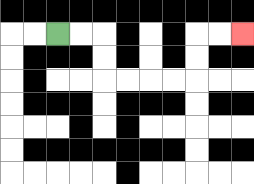{'start': '[2, 1]', 'end': '[10, 1]', 'path_directions': 'R,R,D,D,R,R,R,R,U,U,R,R', 'path_coordinates': '[[2, 1], [3, 1], [4, 1], [4, 2], [4, 3], [5, 3], [6, 3], [7, 3], [8, 3], [8, 2], [8, 1], [9, 1], [10, 1]]'}